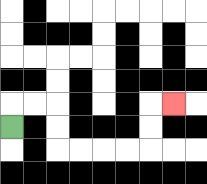{'start': '[0, 5]', 'end': '[7, 4]', 'path_directions': 'U,R,R,D,D,R,R,R,R,U,U,R', 'path_coordinates': '[[0, 5], [0, 4], [1, 4], [2, 4], [2, 5], [2, 6], [3, 6], [4, 6], [5, 6], [6, 6], [6, 5], [6, 4], [7, 4]]'}